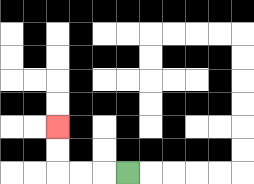{'start': '[5, 7]', 'end': '[2, 5]', 'path_directions': 'L,L,L,U,U', 'path_coordinates': '[[5, 7], [4, 7], [3, 7], [2, 7], [2, 6], [2, 5]]'}